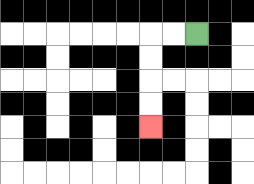{'start': '[8, 1]', 'end': '[6, 5]', 'path_directions': 'L,L,D,D,D,D', 'path_coordinates': '[[8, 1], [7, 1], [6, 1], [6, 2], [6, 3], [6, 4], [6, 5]]'}